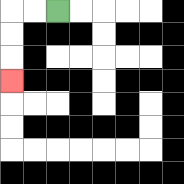{'start': '[2, 0]', 'end': '[0, 3]', 'path_directions': 'L,L,D,D,D', 'path_coordinates': '[[2, 0], [1, 0], [0, 0], [0, 1], [0, 2], [0, 3]]'}